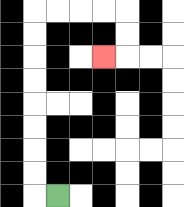{'start': '[2, 8]', 'end': '[4, 2]', 'path_directions': 'L,U,U,U,U,U,U,U,U,R,R,R,R,D,D,L', 'path_coordinates': '[[2, 8], [1, 8], [1, 7], [1, 6], [1, 5], [1, 4], [1, 3], [1, 2], [1, 1], [1, 0], [2, 0], [3, 0], [4, 0], [5, 0], [5, 1], [5, 2], [4, 2]]'}